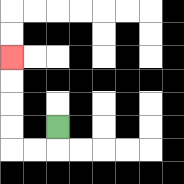{'start': '[2, 5]', 'end': '[0, 2]', 'path_directions': 'D,L,L,U,U,U,U', 'path_coordinates': '[[2, 5], [2, 6], [1, 6], [0, 6], [0, 5], [0, 4], [0, 3], [0, 2]]'}